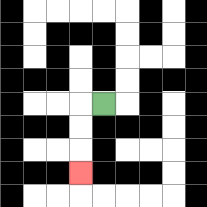{'start': '[4, 4]', 'end': '[3, 7]', 'path_directions': 'L,D,D,D', 'path_coordinates': '[[4, 4], [3, 4], [3, 5], [3, 6], [3, 7]]'}